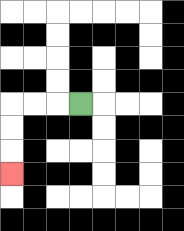{'start': '[3, 4]', 'end': '[0, 7]', 'path_directions': 'L,L,L,D,D,D', 'path_coordinates': '[[3, 4], [2, 4], [1, 4], [0, 4], [0, 5], [0, 6], [0, 7]]'}